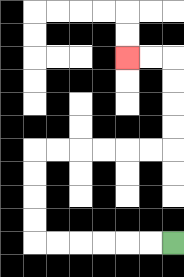{'start': '[7, 10]', 'end': '[5, 2]', 'path_directions': 'L,L,L,L,L,L,U,U,U,U,R,R,R,R,R,R,U,U,U,U,L,L', 'path_coordinates': '[[7, 10], [6, 10], [5, 10], [4, 10], [3, 10], [2, 10], [1, 10], [1, 9], [1, 8], [1, 7], [1, 6], [2, 6], [3, 6], [4, 6], [5, 6], [6, 6], [7, 6], [7, 5], [7, 4], [7, 3], [7, 2], [6, 2], [5, 2]]'}